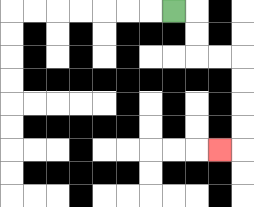{'start': '[7, 0]', 'end': '[9, 6]', 'path_directions': 'R,D,D,R,R,D,D,D,D,L', 'path_coordinates': '[[7, 0], [8, 0], [8, 1], [8, 2], [9, 2], [10, 2], [10, 3], [10, 4], [10, 5], [10, 6], [9, 6]]'}